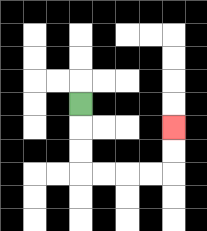{'start': '[3, 4]', 'end': '[7, 5]', 'path_directions': 'D,D,D,R,R,R,R,U,U', 'path_coordinates': '[[3, 4], [3, 5], [3, 6], [3, 7], [4, 7], [5, 7], [6, 7], [7, 7], [7, 6], [7, 5]]'}